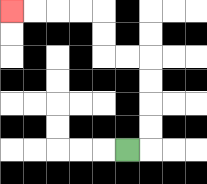{'start': '[5, 6]', 'end': '[0, 0]', 'path_directions': 'R,U,U,U,U,L,L,U,U,L,L,L,L', 'path_coordinates': '[[5, 6], [6, 6], [6, 5], [6, 4], [6, 3], [6, 2], [5, 2], [4, 2], [4, 1], [4, 0], [3, 0], [2, 0], [1, 0], [0, 0]]'}